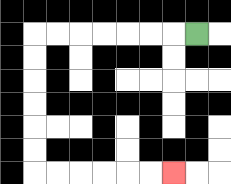{'start': '[8, 1]', 'end': '[7, 7]', 'path_directions': 'L,L,L,L,L,L,L,D,D,D,D,D,D,R,R,R,R,R,R', 'path_coordinates': '[[8, 1], [7, 1], [6, 1], [5, 1], [4, 1], [3, 1], [2, 1], [1, 1], [1, 2], [1, 3], [1, 4], [1, 5], [1, 6], [1, 7], [2, 7], [3, 7], [4, 7], [5, 7], [6, 7], [7, 7]]'}